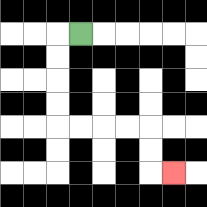{'start': '[3, 1]', 'end': '[7, 7]', 'path_directions': 'L,D,D,D,D,R,R,R,R,D,D,R', 'path_coordinates': '[[3, 1], [2, 1], [2, 2], [2, 3], [2, 4], [2, 5], [3, 5], [4, 5], [5, 5], [6, 5], [6, 6], [6, 7], [7, 7]]'}